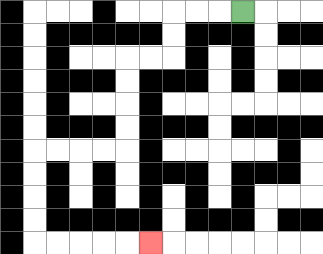{'start': '[10, 0]', 'end': '[6, 10]', 'path_directions': 'L,L,L,D,D,L,L,D,D,D,D,L,L,L,L,D,D,D,D,R,R,R,R,R', 'path_coordinates': '[[10, 0], [9, 0], [8, 0], [7, 0], [7, 1], [7, 2], [6, 2], [5, 2], [5, 3], [5, 4], [5, 5], [5, 6], [4, 6], [3, 6], [2, 6], [1, 6], [1, 7], [1, 8], [1, 9], [1, 10], [2, 10], [3, 10], [4, 10], [5, 10], [6, 10]]'}